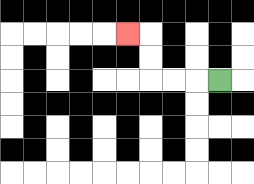{'start': '[9, 3]', 'end': '[5, 1]', 'path_directions': 'L,L,L,U,U,L', 'path_coordinates': '[[9, 3], [8, 3], [7, 3], [6, 3], [6, 2], [6, 1], [5, 1]]'}